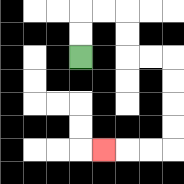{'start': '[3, 2]', 'end': '[4, 6]', 'path_directions': 'U,U,R,R,D,D,R,R,D,D,D,D,L,L,L', 'path_coordinates': '[[3, 2], [3, 1], [3, 0], [4, 0], [5, 0], [5, 1], [5, 2], [6, 2], [7, 2], [7, 3], [7, 4], [7, 5], [7, 6], [6, 6], [5, 6], [4, 6]]'}